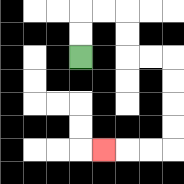{'start': '[3, 2]', 'end': '[4, 6]', 'path_directions': 'U,U,R,R,D,D,R,R,D,D,D,D,L,L,L', 'path_coordinates': '[[3, 2], [3, 1], [3, 0], [4, 0], [5, 0], [5, 1], [5, 2], [6, 2], [7, 2], [7, 3], [7, 4], [7, 5], [7, 6], [6, 6], [5, 6], [4, 6]]'}